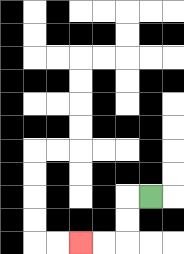{'start': '[6, 8]', 'end': '[3, 10]', 'path_directions': 'L,D,D,L,L', 'path_coordinates': '[[6, 8], [5, 8], [5, 9], [5, 10], [4, 10], [3, 10]]'}